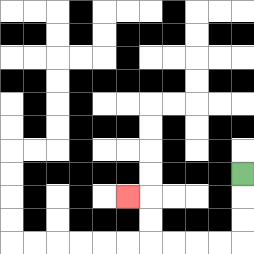{'start': '[10, 7]', 'end': '[5, 8]', 'path_directions': 'D,D,D,L,L,L,L,U,U,L', 'path_coordinates': '[[10, 7], [10, 8], [10, 9], [10, 10], [9, 10], [8, 10], [7, 10], [6, 10], [6, 9], [6, 8], [5, 8]]'}